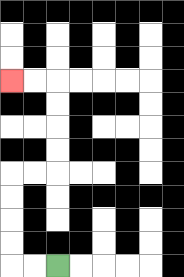{'start': '[2, 11]', 'end': '[0, 3]', 'path_directions': 'L,L,U,U,U,U,R,R,U,U,U,U,L,L', 'path_coordinates': '[[2, 11], [1, 11], [0, 11], [0, 10], [0, 9], [0, 8], [0, 7], [1, 7], [2, 7], [2, 6], [2, 5], [2, 4], [2, 3], [1, 3], [0, 3]]'}